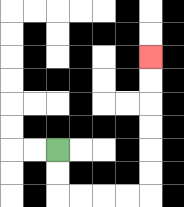{'start': '[2, 6]', 'end': '[6, 2]', 'path_directions': 'D,D,R,R,R,R,U,U,U,U,U,U', 'path_coordinates': '[[2, 6], [2, 7], [2, 8], [3, 8], [4, 8], [5, 8], [6, 8], [6, 7], [6, 6], [6, 5], [6, 4], [6, 3], [6, 2]]'}